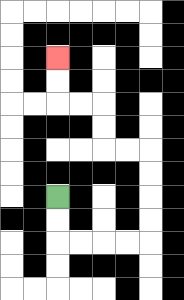{'start': '[2, 8]', 'end': '[2, 2]', 'path_directions': 'D,D,R,R,R,R,U,U,U,U,L,L,U,U,L,L,U,U', 'path_coordinates': '[[2, 8], [2, 9], [2, 10], [3, 10], [4, 10], [5, 10], [6, 10], [6, 9], [6, 8], [6, 7], [6, 6], [5, 6], [4, 6], [4, 5], [4, 4], [3, 4], [2, 4], [2, 3], [2, 2]]'}